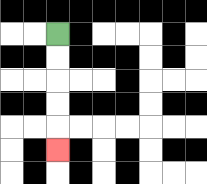{'start': '[2, 1]', 'end': '[2, 6]', 'path_directions': 'D,D,D,D,D', 'path_coordinates': '[[2, 1], [2, 2], [2, 3], [2, 4], [2, 5], [2, 6]]'}